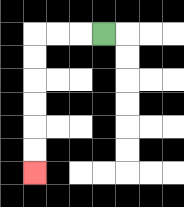{'start': '[4, 1]', 'end': '[1, 7]', 'path_directions': 'L,L,L,D,D,D,D,D,D', 'path_coordinates': '[[4, 1], [3, 1], [2, 1], [1, 1], [1, 2], [1, 3], [1, 4], [1, 5], [1, 6], [1, 7]]'}